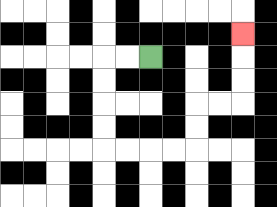{'start': '[6, 2]', 'end': '[10, 1]', 'path_directions': 'L,L,D,D,D,D,R,R,R,R,U,U,R,R,U,U,U', 'path_coordinates': '[[6, 2], [5, 2], [4, 2], [4, 3], [4, 4], [4, 5], [4, 6], [5, 6], [6, 6], [7, 6], [8, 6], [8, 5], [8, 4], [9, 4], [10, 4], [10, 3], [10, 2], [10, 1]]'}